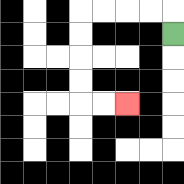{'start': '[7, 1]', 'end': '[5, 4]', 'path_directions': 'U,L,L,L,L,D,D,D,D,R,R', 'path_coordinates': '[[7, 1], [7, 0], [6, 0], [5, 0], [4, 0], [3, 0], [3, 1], [3, 2], [3, 3], [3, 4], [4, 4], [5, 4]]'}